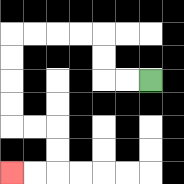{'start': '[6, 3]', 'end': '[0, 7]', 'path_directions': 'L,L,U,U,L,L,L,L,D,D,D,D,R,R,D,D,L,L', 'path_coordinates': '[[6, 3], [5, 3], [4, 3], [4, 2], [4, 1], [3, 1], [2, 1], [1, 1], [0, 1], [0, 2], [0, 3], [0, 4], [0, 5], [1, 5], [2, 5], [2, 6], [2, 7], [1, 7], [0, 7]]'}